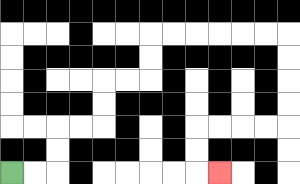{'start': '[0, 7]', 'end': '[9, 7]', 'path_directions': 'R,R,U,U,R,R,U,U,R,R,U,U,R,R,R,R,R,R,D,D,D,D,L,L,L,L,D,D,R', 'path_coordinates': '[[0, 7], [1, 7], [2, 7], [2, 6], [2, 5], [3, 5], [4, 5], [4, 4], [4, 3], [5, 3], [6, 3], [6, 2], [6, 1], [7, 1], [8, 1], [9, 1], [10, 1], [11, 1], [12, 1], [12, 2], [12, 3], [12, 4], [12, 5], [11, 5], [10, 5], [9, 5], [8, 5], [8, 6], [8, 7], [9, 7]]'}